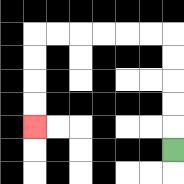{'start': '[7, 6]', 'end': '[1, 5]', 'path_directions': 'U,U,U,U,U,L,L,L,L,L,L,D,D,D,D', 'path_coordinates': '[[7, 6], [7, 5], [7, 4], [7, 3], [7, 2], [7, 1], [6, 1], [5, 1], [4, 1], [3, 1], [2, 1], [1, 1], [1, 2], [1, 3], [1, 4], [1, 5]]'}